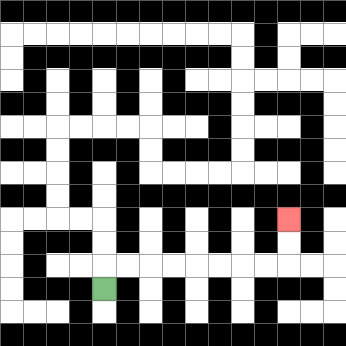{'start': '[4, 12]', 'end': '[12, 9]', 'path_directions': 'U,R,R,R,R,R,R,R,R,U,U', 'path_coordinates': '[[4, 12], [4, 11], [5, 11], [6, 11], [7, 11], [8, 11], [9, 11], [10, 11], [11, 11], [12, 11], [12, 10], [12, 9]]'}